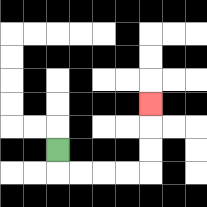{'start': '[2, 6]', 'end': '[6, 4]', 'path_directions': 'D,R,R,R,R,U,U,U', 'path_coordinates': '[[2, 6], [2, 7], [3, 7], [4, 7], [5, 7], [6, 7], [6, 6], [6, 5], [6, 4]]'}